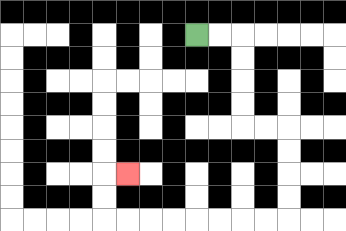{'start': '[8, 1]', 'end': '[5, 7]', 'path_directions': 'R,R,D,D,D,D,R,R,D,D,D,D,L,L,L,L,L,L,L,L,U,U,R', 'path_coordinates': '[[8, 1], [9, 1], [10, 1], [10, 2], [10, 3], [10, 4], [10, 5], [11, 5], [12, 5], [12, 6], [12, 7], [12, 8], [12, 9], [11, 9], [10, 9], [9, 9], [8, 9], [7, 9], [6, 9], [5, 9], [4, 9], [4, 8], [4, 7], [5, 7]]'}